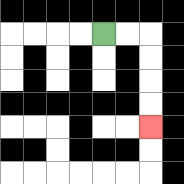{'start': '[4, 1]', 'end': '[6, 5]', 'path_directions': 'R,R,D,D,D,D', 'path_coordinates': '[[4, 1], [5, 1], [6, 1], [6, 2], [6, 3], [6, 4], [6, 5]]'}